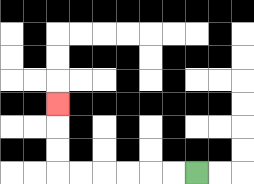{'start': '[8, 7]', 'end': '[2, 4]', 'path_directions': 'L,L,L,L,L,L,U,U,U', 'path_coordinates': '[[8, 7], [7, 7], [6, 7], [5, 7], [4, 7], [3, 7], [2, 7], [2, 6], [2, 5], [2, 4]]'}